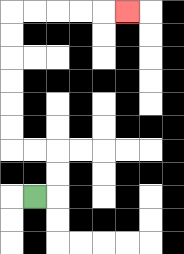{'start': '[1, 8]', 'end': '[5, 0]', 'path_directions': 'R,U,U,L,L,U,U,U,U,U,U,R,R,R,R,R', 'path_coordinates': '[[1, 8], [2, 8], [2, 7], [2, 6], [1, 6], [0, 6], [0, 5], [0, 4], [0, 3], [0, 2], [0, 1], [0, 0], [1, 0], [2, 0], [3, 0], [4, 0], [5, 0]]'}